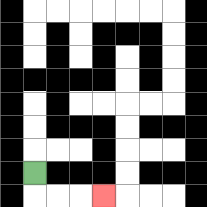{'start': '[1, 7]', 'end': '[4, 8]', 'path_directions': 'D,R,R,R', 'path_coordinates': '[[1, 7], [1, 8], [2, 8], [3, 8], [4, 8]]'}